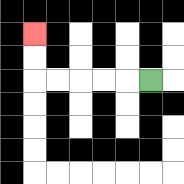{'start': '[6, 3]', 'end': '[1, 1]', 'path_directions': 'L,L,L,L,L,U,U', 'path_coordinates': '[[6, 3], [5, 3], [4, 3], [3, 3], [2, 3], [1, 3], [1, 2], [1, 1]]'}